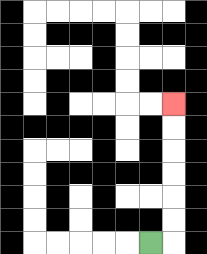{'start': '[6, 10]', 'end': '[7, 4]', 'path_directions': 'R,U,U,U,U,U,U', 'path_coordinates': '[[6, 10], [7, 10], [7, 9], [7, 8], [7, 7], [7, 6], [7, 5], [7, 4]]'}